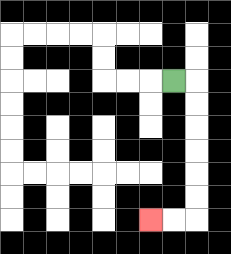{'start': '[7, 3]', 'end': '[6, 9]', 'path_directions': 'R,D,D,D,D,D,D,L,L', 'path_coordinates': '[[7, 3], [8, 3], [8, 4], [8, 5], [8, 6], [8, 7], [8, 8], [8, 9], [7, 9], [6, 9]]'}